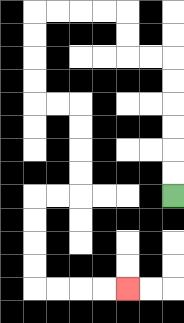{'start': '[7, 8]', 'end': '[5, 12]', 'path_directions': 'U,U,U,U,U,U,L,L,U,U,L,L,L,L,D,D,D,D,R,R,D,D,D,D,L,L,D,D,D,D,R,R,R,R', 'path_coordinates': '[[7, 8], [7, 7], [7, 6], [7, 5], [7, 4], [7, 3], [7, 2], [6, 2], [5, 2], [5, 1], [5, 0], [4, 0], [3, 0], [2, 0], [1, 0], [1, 1], [1, 2], [1, 3], [1, 4], [2, 4], [3, 4], [3, 5], [3, 6], [3, 7], [3, 8], [2, 8], [1, 8], [1, 9], [1, 10], [1, 11], [1, 12], [2, 12], [3, 12], [4, 12], [5, 12]]'}